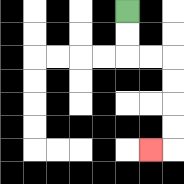{'start': '[5, 0]', 'end': '[6, 6]', 'path_directions': 'D,D,R,R,D,D,D,D,L', 'path_coordinates': '[[5, 0], [5, 1], [5, 2], [6, 2], [7, 2], [7, 3], [7, 4], [7, 5], [7, 6], [6, 6]]'}